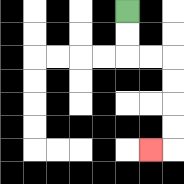{'start': '[5, 0]', 'end': '[6, 6]', 'path_directions': 'D,D,R,R,D,D,D,D,L', 'path_coordinates': '[[5, 0], [5, 1], [5, 2], [6, 2], [7, 2], [7, 3], [7, 4], [7, 5], [7, 6], [6, 6]]'}